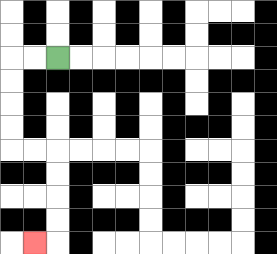{'start': '[2, 2]', 'end': '[1, 10]', 'path_directions': 'L,L,D,D,D,D,R,R,D,D,D,D,L', 'path_coordinates': '[[2, 2], [1, 2], [0, 2], [0, 3], [0, 4], [0, 5], [0, 6], [1, 6], [2, 6], [2, 7], [2, 8], [2, 9], [2, 10], [1, 10]]'}